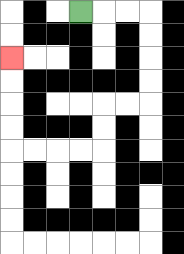{'start': '[3, 0]', 'end': '[0, 2]', 'path_directions': 'R,R,R,D,D,D,D,L,L,D,D,L,L,L,L,U,U,U,U', 'path_coordinates': '[[3, 0], [4, 0], [5, 0], [6, 0], [6, 1], [6, 2], [6, 3], [6, 4], [5, 4], [4, 4], [4, 5], [4, 6], [3, 6], [2, 6], [1, 6], [0, 6], [0, 5], [0, 4], [0, 3], [0, 2]]'}